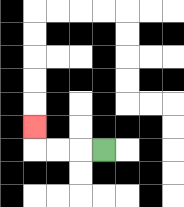{'start': '[4, 6]', 'end': '[1, 5]', 'path_directions': 'L,L,L,U', 'path_coordinates': '[[4, 6], [3, 6], [2, 6], [1, 6], [1, 5]]'}